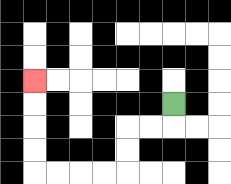{'start': '[7, 4]', 'end': '[1, 3]', 'path_directions': 'D,L,L,D,D,L,L,L,L,U,U,U,U', 'path_coordinates': '[[7, 4], [7, 5], [6, 5], [5, 5], [5, 6], [5, 7], [4, 7], [3, 7], [2, 7], [1, 7], [1, 6], [1, 5], [1, 4], [1, 3]]'}